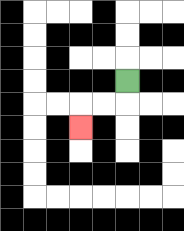{'start': '[5, 3]', 'end': '[3, 5]', 'path_directions': 'D,L,L,D', 'path_coordinates': '[[5, 3], [5, 4], [4, 4], [3, 4], [3, 5]]'}